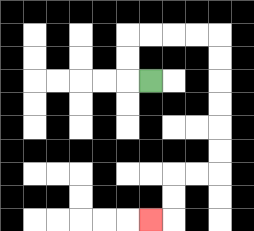{'start': '[6, 3]', 'end': '[6, 9]', 'path_directions': 'L,U,U,R,R,R,R,D,D,D,D,D,D,L,L,D,D,L', 'path_coordinates': '[[6, 3], [5, 3], [5, 2], [5, 1], [6, 1], [7, 1], [8, 1], [9, 1], [9, 2], [9, 3], [9, 4], [9, 5], [9, 6], [9, 7], [8, 7], [7, 7], [7, 8], [7, 9], [6, 9]]'}